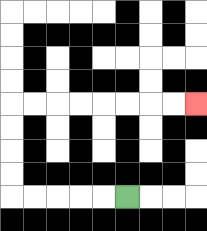{'start': '[5, 8]', 'end': '[8, 4]', 'path_directions': 'L,L,L,L,L,U,U,U,U,R,R,R,R,R,R,R,R', 'path_coordinates': '[[5, 8], [4, 8], [3, 8], [2, 8], [1, 8], [0, 8], [0, 7], [0, 6], [0, 5], [0, 4], [1, 4], [2, 4], [3, 4], [4, 4], [5, 4], [6, 4], [7, 4], [8, 4]]'}